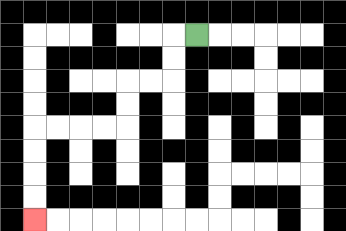{'start': '[8, 1]', 'end': '[1, 9]', 'path_directions': 'L,D,D,L,L,D,D,L,L,L,L,D,D,D,D', 'path_coordinates': '[[8, 1], [7, 1], [7, 2], [7, 3], [6, 3], [5, 3], [5, 4], [5, 5], [4, 5], [3, 5], [2, 5], [1, 5], [1, 6], [1, 7], [1, 8], [1, 9]]'}